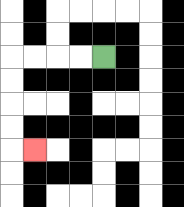{'start': '[4, 2]', 'end': '[1, 6]', 'path_directions': 'L,L,L,L,D,D,D,D,R', 'path_coordinates': '[[4, 2], [3, 2], [2, 2], [1, 2], [0, 2], [0, 3], [0, 4], [0, 5], [0, 6], [1, 6]]'}